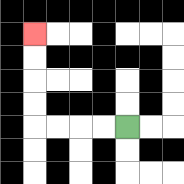{'start': '[5, 5]', 'end': '[1, 1]', 'path_directions': 'L,L,L,L,U,U,U,U', 'path_coordinates': '[[5, 5], [4, 5], [3, 5], [2, 5], [1, 5], [1, 4], [1, 3], [1, 2], [1, 1]]'}